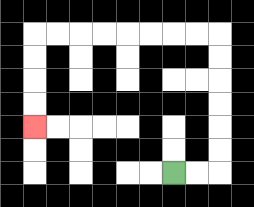{'start': '[7, 7]', 'end': '[1, 5]', 'path_directions': 'R,R,U,U,U,U,U,U,L,L,L,L,L,L,L,L,D,D,D,D', 'path_coordinates': '[[7, 7], [8, 7], [9, 7], [9, 6], [9, 5], [9, 4], [9, 3], [9, 2], [9, 1], [8, 1], [7, 1], [6, 1], [5, 1], [4, 1], [3, 1], [2, 1], [1, 1], [1, 2], [1, 3], [1, 4], [1, 5]]'}